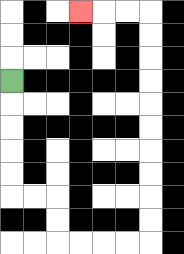{'start': '[0, 3]', 'end': '[3, 0]', 'path_directions': 'D,D,D,D,D,R,R,D,D,R,R,R,R,U,U,U,U,U,U,U,U,U,U,L,L,L', 'path_coordinates': '[[0, 3], [0, 4], [0, 5], [0, 6], [0, 7], [0, 8], [1, 8], [2, 8], [2, 9], [2, 10], [3, 10], [4, 10], [5, 10], [6, 10], [6, 9], [6, 8], [6, 7], [6, 6], [6, 5], [6, 4], [6, 3], [6, 2], [6, 1], [6, 0], [5, 0], [4, 0], [3, 0]]'}